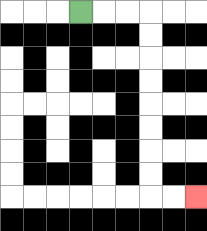{'start': '[3, 0]', 'end': '[8, 8]', 'path_directions': 'R,R,R,D,D,D,D,D,D,D,D,R,R', 'path_coordinates': '[[3, 0], [4, 0], [5, 0], [6, 0], [6, 1], [6, 2], [6, 3], [6, 4], [6, 5], [6, 6], [6, 7], [6, 8], [7, 8], [8, 8]]'}